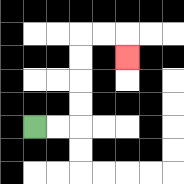{'start': '[1, 5]', 'end': '[5, 2]', 'path_directions': 'R,R,U,U,U,U,R,R,D', 'path_coordinates': '[[1, 5], [2, 5], [3, 5], [3, 4], [3, 3], [3, 2], [3, 1], [4, 1], [5, 1], [5, 2]]'}